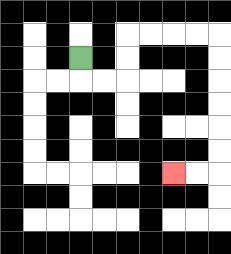{'start': '[3, 2]', 'end': '[7, 7]', 'path_directions': 'D,R,R,U,U,R,R,R,R,D,D,D,D,D,D,L,L', 'path_coordinates': '[[3, 2], [3, 3], [4, 3], [5, 3], [5, 2], [5, 1], [6, 1], [7, 1], [8, 1], [9, 1], [9, 2], [9, 3], [9, 4], [9, 5], [9, 6], [9, 7], [8, 7], [7, 7]]'}